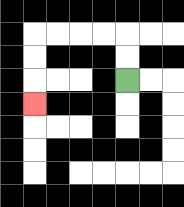{'start': '[5, 3]', 'end': '[1, 4]', 'path_directions': 'U,U,L,L,L,L,D,D,D', 'path_coordinates': '[[5, 3], [5, 2], [5, 1], [4, 1], [3, 1], [2, 1], [1, 1], [1, 2], [1, 3], [1, 4]]'}